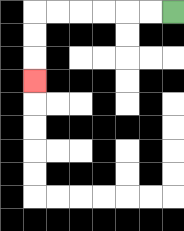{'start': '[7, 0]', 'end': '[1, 3]', 'path_directions': 'L,L,L,L,L,L,D,D,D', 'path_coordinates': '[[7, 0], [6, 0], [5, 0], [4, 0], [3, 0], [2, 0], [1, 0], [1, 1], [1, 2], [1, 3]]'}